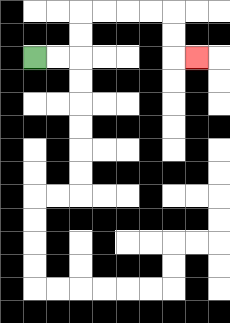{'start': '[1, 2]', 'end': '[8, 2]', 'path_directions': 'R,R,U,U,R,R,R,R,D,D,R', 'path_coordinates': '[[1, 2], [2, 2], [3, 2], [3, 1], [3, 0], [4, 0], [5, 0], [6, 0], [7, 0], [7, 1], [7, 2], [8, 2]]'}